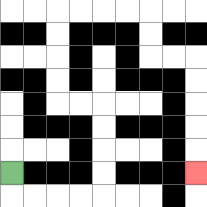{'start': '[0, 7]', 'end': '[8, 7]', 'path_directions': 'D,R,R,R,R,U,U,U,U,L,L,U,U,U,U,R,R,R,R,D,D,R,R,D,D,D,D,D', 'path_coordinates': '[[0, 7], [0, 8], [1, 8], [2, 8], [3, 8], [4, 8], [4, 7], [4, 6], [4, 5], [4, 4], [3, 4], [2, 4], [2, 3], [2, 2], [2, 1], [2, 0], [3, 0], [4, 0], [5, 0], [6, 0], [6, 1], [6, 2], [7, 2], [8, 2], [8, 3], [8, 4], [8, 5], [8, 6], [8, 7]]'}